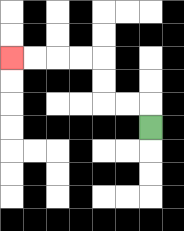{'start': '[6, 5]', 'end': '[0, 2]', 'path_directions': 'U,L,L,U,U,L,L,L,L', 'path_coordinates': '[[6, 5], [6, 4], [5, 4], [4, 4], [4, 3], [4, 2], [3, 2], [2, 2], [1, 2], [0, 2]]'}